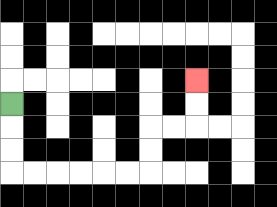{'start': '[0, 4]', 'end': '[8, 3]', 'path_directions': 'D,D,D,R,R,R,R,R,R,U,U,R,R,U,U', 'path_coordinates': '[[0, 4], [0, 5], [0, 6], [0, 7], [1, 7], [2, 7], [3, 7], [4, 7], [5, 7], [6, 7], [6, 6], [6, 5], [7, 5], [8, 5], [8, 4], [8, 3]]'}